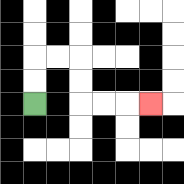{'start': '[1, 4]', 'end': '[6, 4]', 'path_directions': 'U,U,R,R,D,D,R,R,R', 'path_coordinates': '[[1, 4], [1, 3], [1, 2], [2, 2], [3, 2], [3, 3], [3, 4], [4, 4], [5, 4], [6, 4]]'}